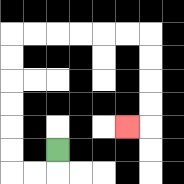{'start': '[2, 6]', 'end': '[5, 5]', 'path_directions': 'D,L,L,U,U,U,U,U,U,R,R,R,R,R,R,D,D,D,D,L', 'path_coordinates': '[[2, 6], [2, 7], [1, 7], [0, 7], [0, 6], [0, 5], [0, 4], [0, 3], [0, 2], [0, 1], [1, 1], [2, 1], [3, 1], [4, 1], [5, 1], [6, 1], [6, 2], [6, 3], [6, 4], [6, 5], [5, 5]]'}